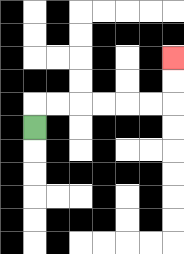{'start': '[1, 5]', 'end': '[7, 2]', 'path_directions': 'U,R,R,R,R,R,R,U,U', 'path_coordinates': '[[1, 5], [1, 4], [2, 4], [3, 4], [4, 4], [5, 4], [6, 4], [7, 4], [7, 3], [7, 2]]'}